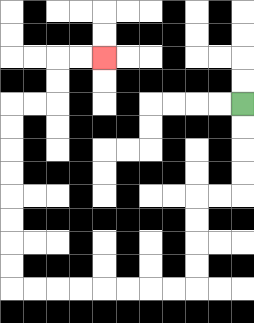{'start': '[10, 4]', 'end': '[4, 2]', 'path_directions': 'D,D,D,D,L,L,D,D,D,D,L,L,L,L,L,L,L,L,U,U,U,U,U,U,U,U,R,R,U,U,R,R', 'path_coordinates': '[[10, 4], [10, 5], [10, 6], [10, 7], [10, 8], [9, 8], [8, 8], [8, 9], [8, 10], [8, 11], [8, 12], [7, 12], [6, 12], [5, 12], [4, 12], [3, 12], [2, 12], [1, 12], [0, 12], [0, 11], [0, 10], [0, 9], [0, 8], [0, 7], [0, 6], [0, 5], [0, 4], [1, 4], [2, 4], [2, 3], [2, 2], [3, 2], [4, 2]]'}